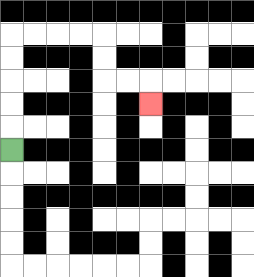{'start': '[0, 6]', 'end': '[6, 4]', 'path_directions': 'U,U,U,U,U,R,R,R,R,D,D,R,R,D', 'path_coordinates': '[[0, 6], [0, 5], [0, 4], [0, 3], [0, 2], [0, 1], [1, 1], [2, 1], [3, 1], [4, 1], [4, 2], [4, 3], [5, 3], [6, 3], [6, 4]]'}